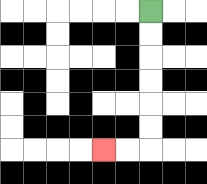{'start': '[6, 0]', 'end': '[4, 6]', 'path_directions': 'D,D,D,D,D,D,L,L', 'path_coordinates': '[[6, 0], [6, 1], [6, 2], [6, 3], [6, 4], [6, 5], [6, 6], [5, 6], [4, 6]]'}